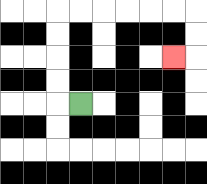{'start': '[3, 4]', 'end': '[7, 2]', 'path_directions': 'L,U,U,U,U,R,R,R,R,R,R,D,D,L', 'path_coordinates': '[[3, 4], [2, 4], [2, 3], [2, 2], [2, 1], [2, 0], [3, 0], [4, 0], [5, 0], [6, 0], [7, 0], [8, 0], [8, 1], [8, 2], [7, 2]]'}